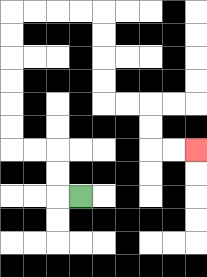{'start': '[3, 8]', 'end': '[8, 6]', 'path_directions': 'L,U,U,L,L,U,U,U,U,U,U,R,R,R,R,D,D,D,D,R,R,D,D,R,R', 'path_coordinates': '[[3, 8], [2, 8], [2, 7], [2, 6], [1, 6], [0, 6], [0, 5], [0, 4], [0, 3], [0, 2], [0, 1], [0, 0], [1, 0], [2, 0], [3, 0], [4, 0], [4, 1], [4, 2], [4, 3], [4, 4], [5, 4], [6, 4], [6, 5], [6, 6], [7, 6], [8, 6]]'}